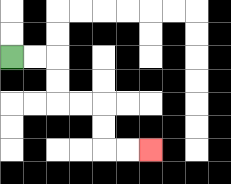{'start': '[0, 2]', 'end': '[6, 6]', 'path_directions': 'R,R,D,D,R,R,D,D,R,R', 'path_coordinates': '[[0, 2], [1, 2], [2, 2], [2, 3], [2, 4], [3, 4], [4, 4], [4, 5], [4, 6], [5, 6], [6, 6]]'}